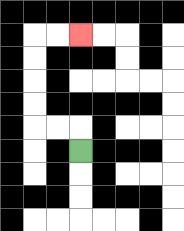{'start': '[3, 6]', 'end': '[3, 1]', 'path_directions': 'U,L,L,U,U,U,U,R,R', 'path_coordinates': '[[3, 6], [3, 5], [2, 5], [1, 5], [1, 4], [1, 3], [1, 2], [1, 1], [2, 1], [3, 1]]'}